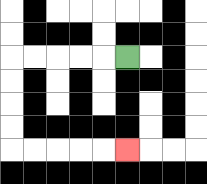{'start': '[5, 2]', 'end': '[5, 6]', 'path_directions': 'L,L,L,L,L,D,D,D,D,R,R,R,R,R', 'path_coordinates': '[[5, 2], [4, 2], [3, 2], [2, 2], [1, 2], [0, 2], [0, 3], [0, 4], [0, 5], [0, 6], [1, 6], [2, 6], [3, 6], [4, 6], [5, 6]]'}